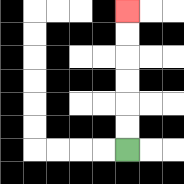{'start': '[5, 6]', 'end': '[5, 0]', 'path_directions': 'U,U,U,U,U,U', 'path_coordinates': '[[5, 6], [5, 5], [5, 4], [5, 3], [5, 2], [5, 1], [5, 0]]'}